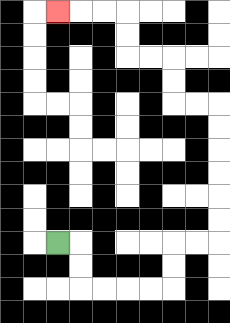{'start': '[2, 10]', 'end': '[2, 0]', 'path_directions': 'R,D,D,R,R,R,R,U,U,R,R,U,U,U,U,U,U,L,L,U,U,L,L,U,U,L,L,L', 'path_coordinates': '[[2, 10], [3, 10], [3, 11], [3, 12], [4, 12], [5, 12], [6, 12], [7, 12], [7, 11], [7, 10], [8, 10], [9, 10], [9, 9], [9, 8], [9, 7], [9, 6], [9, 5], [9, 4], [8, 4], [7, 4], [7, 3], [7, 2], [6, 2], [5, 2], [5, 1], [5, 0], [4, 0], [3, 0], [2, 0]]'}